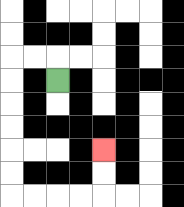{'start': '[2, 3]', 'end': '[4, 6]', 'path_directions': 'U,L,L,D,D,D,D,D,D,R,R,R,R,U,U', 'path_coordinates': '[[2, 3], [2, 2], [1, 2], [0, 2], [0, 3], [0, 4], [0, 5], [0, 6], [0, 7], [0, 8], [1, 8], [2, 8], [3, 8], [4, 8], [4, 7], [4, 6]]'}